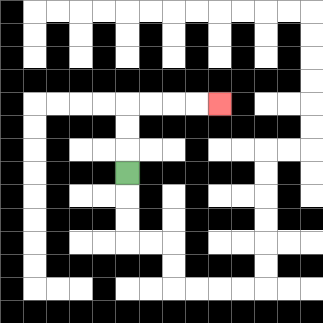{'start': '[5, 7]', 'end': '[9, 4]', 'path_directions': 'U,U,U,R,R,R,R', 'path_coordinates': '[[5, 7], [5, 6], [5, 5], [5, 4], [6, 4], [7, 4], [8, 4], [9, 4]]'}